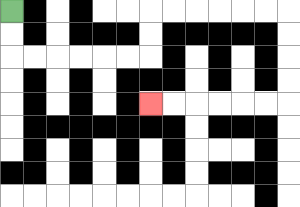{'start': '[0, 0]', 'end': '[6, 4]', 'path_directions': 'D,D,R,R,R,R,R,R,U,U,R,R,R,R,R,R,D,D,D,D,L,L,L,L,L,L', 'path_coordinates': '[[0, 0], [0, 1], [0, 2], [1, 2], [2, 2], [3, 2], [4, 2], [5, 2], [6, 2], [6, 1], [6, 0], [7, 0], [8, 0], [9, 0], [10, 0], [11, 0], [12, 0], [12, 1], [12, 2], [12, 3], [12, 4], [11, 4], [10, 4], [9, 4], [8, 4], [7, 4], [6, 4]]'}